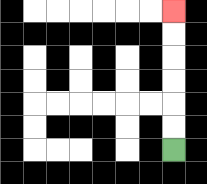{'start': '[7, 6]', 'end': '[7, 0]', 'path_directions': 'U,U,U,U,U,U', 'path_coordinates': '[[7, 6], [7, 5], [7, 4], [7, 3], [7, 2], [7, 1], [7, 0]]'}